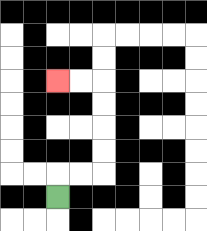{'start': '[2, 8]', 'end': '[2, 3]', 'path_directions': 'U,R,R,U,U,U,U,L,L', 'path_coordinates': '[[2, 8], [2, 7], [3, 7], [4, 7], [4, 6], [4, 5], [4, 4], [4, 3], [3, 3], [2, 3]]'}